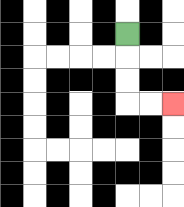{'start': '[5, 1]', 'end': '[7, 4]', 'path_directions': 'D,D,D,R,R', 'path_coordinates': '[[5, 1], [5, 2], [5, 3], [5, 4], [6, 4], [7, 4]]'}